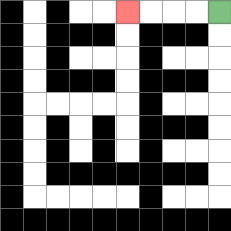{'start': '[9, 0]', 'end': '[5, 0]', 'path_directions': 'L,L,L,L', 'path_coordinates': '[[9, 0], [8, 0], [7, 0], [6, 0], [5, 0]]'}